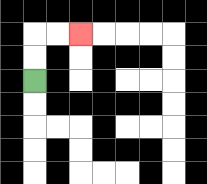{'start': '[1, 3]', 'end': '[3, 1]', 'path_directions': 'U,U,R,R', 'path_coordinates': '[[1, 3], [1, 2], [1, 1], [2, 1], [3, 1]]'}